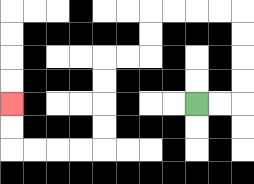{'start': '[8, 4]', 'end': '[0, 4]', 'path_directions': 'R,R,U,U,U,U,L,L,L,L,D,D,L,L,D,D,D,D,L,L,L,L,U,U', 'path_coordinates': '[[8, 4], [9, 4], [10, 4], [10, 3], [10, 2], [10, 1], [10, 0], [9, 0], [8, 0], [7, 0], [6, 0], [6, 1], [6, 2], [5, 2], [4, 2], [4, 3], [4, 4], [4, 5], [4, 6], [3, 6], [2, 6], [1, 6], [0, 6], [0, 5], [0, 4]]'}